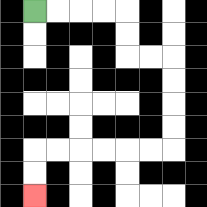{'start': '[1, 0]', 'end': '[1, 8]', 'path_directions': 'R,R,R,R,D,D,R,R,D,D,D,D,L,L,L,L,L,L,D,D', 'path_coordinates': '[[1, 0], [2, 0], [3, 0], [4, 0], [5, 0], [5, 1], [5, 2], [6, 2], [7, 2], [7, 3], [7, 4], [7, 5], [7, 6], [6, 6], [5, 6], [4, 6], [3, 6], [2, 6], [1, 6], [1, 7], [1, 8]]'}